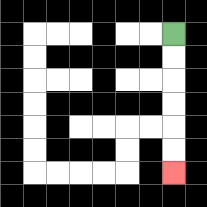{'start': '[7, 1]', 'end': '[7, 7]', 'path_directions': 'D,D,D,D,D,D', 'path_coordinates': '[[7, 1], [7, 2], [7, 3], [7, 4], [7, 5], [7, 6], [7, 7]]'}